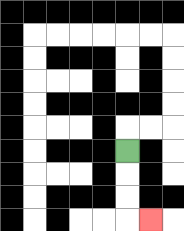{'start': '[5, 6]', 'end': '[6, 9]', 'path_directions': 'D,D,D,R', 'path_coordinates': '[[5, 6], [5, 7], [5, 8], [5, 9], [6, 9]]'}